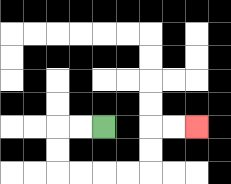{'start': '[4, 5]', 'end': '[8, 5]', 'path_directions': 'L,L,D,D,R,R,R,R,U,U,R,R', 'path_coordinates': '[[4, 5], [3, 5], [2, 5], [2, 6], [2, 7], [3, 7], [4, 7], [5, 7], [6, 7], [6, 6], [6, 5], [7, 5], [8, 5]]'}